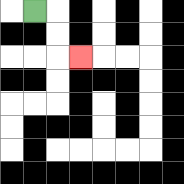{'start': '[1, 0]', 'end': '[3, 2]', 'path_directions': 'R,D,D,R', 'path_coordinates': '[[1, 0], [2, 0], [2, 1], [2, 2], [3, 2]]'}